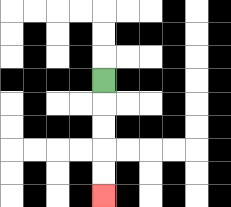{'start': '[4, 3]', 'end': '[4, 8]', 'path_directions': 'D,D,D,D,D', 'path_coordinates': '[[4, 3], [4, 4], [4, 5], [4, 6], [4, 7], [4, 8]]'}